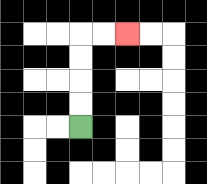{'start': '[3, 5]', 'end': '[5, 1]', 'path_directions': 'U,U,U,U,R,R', 'path_coordinates': '[[3, 5], [3, 4], [3, 3], [3, 2], [3, 1], [4, 1], [5, 1]]'}